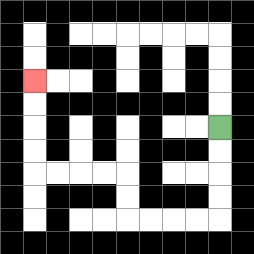{'start': '[9, 5]', 'end': '[1, 3]', 'path_directions': 'D,D,D,D,L,L,L,L,U,U,L,L,L,L,U,U,U,U', 'path_coordinates': '[[9, 5], [9, 6], [9, 7], [9, 8], [9, 9], [8, 9], [7, 9], [6, 9], [5, 9], [5, 8], [5, 7], [4, 7], [3, 7], [2, 7], [1, 7], [1, 6], [1, 5], [1, 4], [1, 3]]'}